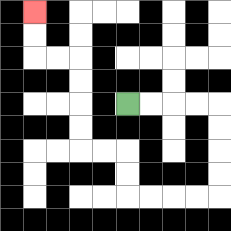{'start': '[5, 4]', 'end': '[1, 0]', 'path_directions': 'R,R,R,R,D,D,D,D,L,L,L,L,U,U,L,L,U,U,U,U,L,L,U,U', 'path_coordinates': '[[5, 4], [6, 4], [7, 4], [8, 4], [9, 4], [9, 5], [9, 6], [9, 7], [9, 8], [8, 8], [7, 8], [6, 8], [5, 8], [5, 7], [5, 6], [4, 6], [3, 6], [3, 5], [3, 4], [3, 3], [3, 2], [2, 2], [1, 2], [1, 1], [1, 0]]'}